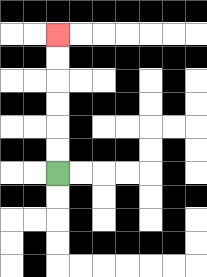{'start': '[2, 7]', 'end': '[2, 1]', 'path_directions': 'U,U,U,U,U,U', 'path_coordinates': '[[2, 7], [2, 6], [2, 5], [2, 4], [2, 3], [2, 2], [2, 1]]'}